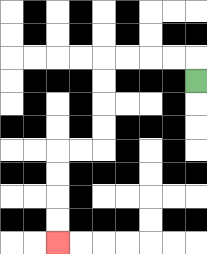{'start': '[8, 3]', 'end': '[2, 10]', 'path_directions': 'U,L,L,L,L,D,D,D,D,L,L,D,D,D,D', 'path_coordinates': '[[8, 3], [8, 2], [7, 2], [6, 2], [5, 2], [4, 2], [4, 3], [4, 4], [4, 5], [4, 6], [3, 6], [2, 6], [2, 7], [2, 8], [2, 9], [2, 10]]'}